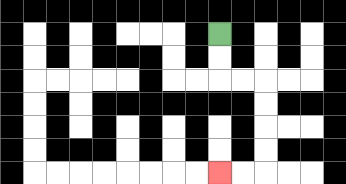{'start': '[9, 1]', 'end': '[9, 7]', 'path_directions': 'D,D,R,R,D,D,D,D,L,L', 'path_coordinates': '[[9, 1], [9, 2], [9, 3], [10, 3], [11, 3], [11, 4], [11, 5], [11, 6], [11, 7], [10, 7], [9, 7]]'}